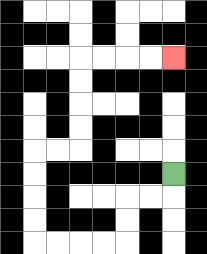{'start': '[7, 7]', 'end': '[7, 2]', 'path_directions': 'D,L,L,D,D,L,L,L,L,U,U,U,U,R,R,U,U,U,U,R,R,R,R', 'path_coordinates': '[[7, 7], [7, 8], [6, 8], [5, 8], [5, 9], [5, 10], [4, 10], [3, 10], [2, 10], [1, 10], [1, 9], [1, 8], [1, 7], [1, 6], [2, 6], [3, 6], [3, 5], [3, 4], [3, 3], [3, 2], [4, 2], [5, 2], [6, 2], [7, 2]]'}